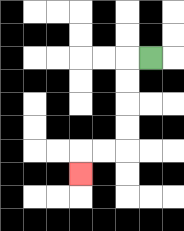{'start': '[6, 2]', 'end': '[3, 7]', 'path_directions': 'L,D,D,D,D,L,L,D', 'path_coordinates': '[[6, 2], [5, 2], [5, 3], [5, 4], [5, 5], [5, 6], [4, 6], [3, 6], [3, 7]]'}